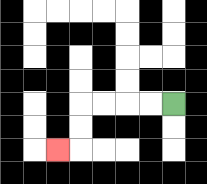{'start': '[7, 4]', 'end': '[2, 6]', 'path_directions': 'L,L,L,L,D,D,L', 'path_coordinates': '[[7, 4], [6, 4], [5, 4], [4, 4], [3, 4], [3, 5], [3, 6], [2, 6]]'}